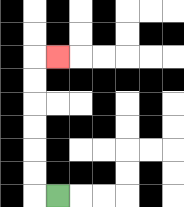{'start': '[2, 8]', 'end': '[2, 2]', 'path_directions': 'L,U,U,U,U,U,U,R', 'path_coordinates': '[[2, 8], [1, 8], [1, 7], [1, 6], [1, 5], [1, 4], [1, 3], [1, 2], [2, 2]]'}